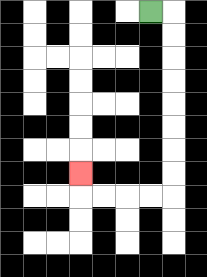{'start': '[6, 0]', 'end': '[3, 7]', 'path_directions': 'R,D,D,D,D,D,D,D,D,L,L,L,L,U', 'path_coordinates': '[[6, 0], [7, 0], [7, 1], [7, 2], [7, 3], [7, 4], [7, 5], [7, 6], [7, 7], [7, 8], [6, 8], [5, 8], [4, 8], [3, 8], [3, 7]]'}